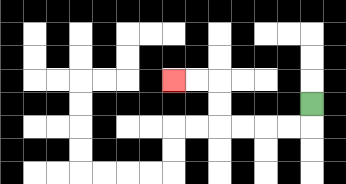{'start': '[13, 4]', 'end': '[7, 3]', 'path_directions': 'D,L,L,L,L,U,U,L,L', 'path_coordinates': '[[13, 4], [13, 5], [12, 5], [11, 5], [10, 5], [9, 5], [9, 4], [9, 3], [8, 3], [7, 3]]'}